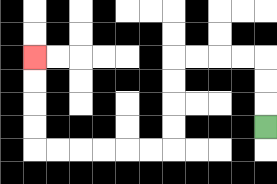{'start': '[11, 5]', 'end': '[1, 2]', 'path_directions': 'U,U,U,L,L,L,L,D,D,D,D,L,L,L,L,L,L,U,U,U,U', 'path_coordinates': '[[11, 5], [11, 4], [11, 3], [11, 2], [10, 2], [9, 2], [8, 2], [7, 2], [7, 3], [7, 4], [7, 5], [7, 6], [6, 6], [5, 6], [4, 6], [3, 6], [2, 6], [1, 6], [1, 5], [1, 4], [1, 3], [1, 2]]'}